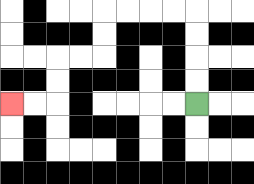{'start': '[8, 4]', 'end': '[0, 4]', 'path_directions': 'U,U,U,U,L,L,L,L,D,D,L,L,D,D,L,L', 'path_coordinates': '[[8, 4], [8, 3], [8, 2], [8, 1], [8, 0], [7, 0], [6, 0], [5, 0], [4, 0], [4, 1], [4, 2], [3, 2], [2, 2], [2, 3], [2, 4], [1, 4], [0, 4]]'}